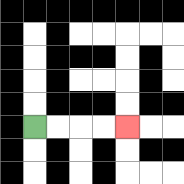{'start': '[1, 5]', 'end': '[5, 5]', 'path_directions': 'R,R,R,R', 'path_coordinates': '[[1, 5], [2, 5], [3, 5], [4, 5], [5, 5]]'}